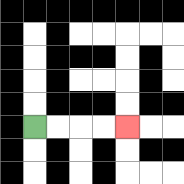{'start': '[1, 5]', 'end': '[5, 5]', 'path_directions': 'R,R,R,R', 'path_coordinates': '[[1, 5], [2, 5], [3, 5], [4, 5], [5, 5]]'}